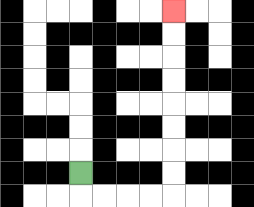{'start': '[3, 7]', 'end': '[7, 0]', 'path_directions': 'D,R,R,R,R,U,U,U,U,U,U,U,U', 'path_coordinates': '[[3, 7], [3, 8], [4, 8], [5, 8], [6, 8], [7, 8], [7, 7], [7, 6], [7, 5], [7, 4], [7, 3], [7, 2], [7, 1], [7, 0]]'}